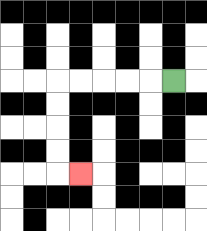{'start': '[7, 3]', 'end': '[3, 7]', 'path_directions': 'L,L,L,L,L,D,D,D,D,R', 'path_coordinates': '[[7, 3], [6, 3], [5, 3], [4, 3], [3, 3], [2, 3], [2, 4], [2, 5], [2, 6], [2, 7], [3, 7]]'}